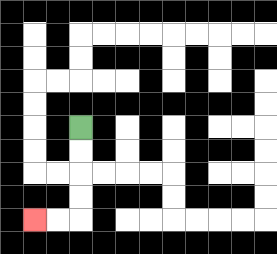{'start': '[3, 5]', 'end': '[1, 9]', 'path_directions': 'D,D,D,D,L,L', 'path_coordinates': '[[3, 5], [3, 6], [3, 7], [3, 8], [3, 9], [2, 9], [1, 9]]'}